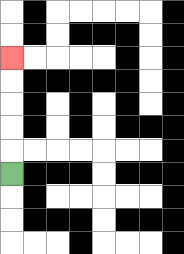{'start': '[0, 7]', 'end': '[0, 2]', 'path_directions': 'U,U,U,U,U', 'path_coordinates': '[[0, 7], [0, 6], [0, 5], [0, 4], [0, 3], [0, 2]]'}